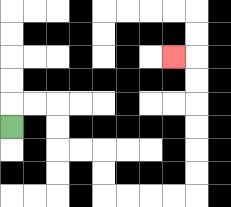{'start': '[0, 5]', 'end': '[7, 2]', 'path_directions': 'U,R,R,D,D,R,R,D,D,R,R,R,R,U,U,U,U,U,U,L', 'path_coordinates': '[[0, 5], [0, 4], [1, 4], [2, 4], [2, 5], [2, 6], [3, 6], [4, 6], [4, 7], [4, 8], [5, 8], [6, 8], [7, 8], [8, 8], [8, 7], [8, 6], [8, 5], [8, 4], [8, 3], [8, 2], [7, 2]]'}